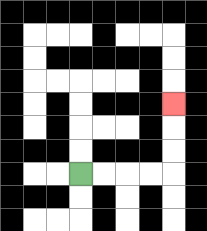{'start': '[3, 7]', 'end': '[7, 4]', 'path_directions': 'R,R,R,R,U,U,U', 'path_coordinates': '[[3, 7], [4, 7], [5, 7], [6, 7], [7, 7], [7, 6], [7, 5], [7, 4]]'}